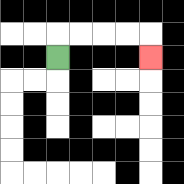{'start': '[2, 2]', 'end': '[6, 2]', 'path_directions': 'U,R,R,R,R,D', 'path_coordinates': '[[2, 2], [2, 1], [3, 1], [4, 1], [5, 1], [6, 1], [6, 2]]'}